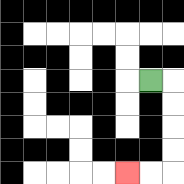{'start': '[6, 3]', 'end': '[5, 7]', 'path_directions': 'R,D,D,D,D,L,L', 'path_coordinates': '[[6, 3], [7, 3], [7, 4], [7, 5], [7, 6], [7, 7], [6, 7], [5, 7]]'}